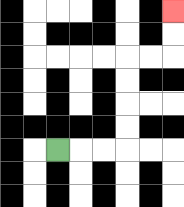{'start': '[2, 6]', 'end': '[7, 0]', 'path_directions': 'R,R,R,U,U,U,U,R,R,U,U', 'path_coordinates': '[[2, 6], [3, 6], [4, 6], [5, 6], [5, 5], [5, 4], [5, 3], [5, 2], [6, 2], [7, 2], [7, 1], [7, 0]]'}